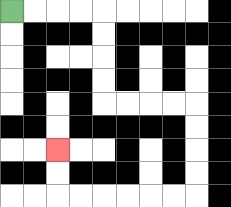{'start': '[0, 0]', 'end': '[2, 6]', 'path_directions': 'R,R,R,R,D,D,D,D,R,R,R,R,D,D,D,D,L,L,L,L,L,L,U,U', 'path_coordinates': '[[0, 0], [1, 0], [2, 0], [3, 0], [4, 0], [4, 1], [4, 2], [4, 3], [4, 4], [5, 4], [6, 4], [7, 4], [8, 4], [8, 5], [8, 6], [8, 7], [8, 8], [7, 8], [6, 8], [5, 8], [4, 8], [3, 8], [2, 8], [2, 7], [2, 6]]'}